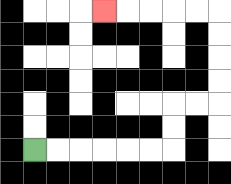{'start': '[1, 6]', 'end': '[4, 0]', 'path_directions': 'R,R,R,R,R,R,U,U,R,R,U,U,U,U,L,L,L,L,L', 'path_coordinates': '[[1, 6], [2, 6], [3, 6], [4, 6], [5, 6], [6, 6], [7, 6], [7, 5], [7, 4], [8, 4], [9, 4], [9, 3], [9, 2], [9, 1], [9, 0], [8, 0], [7, 0], [6, 0], [5, 0], [4, 0]]'}